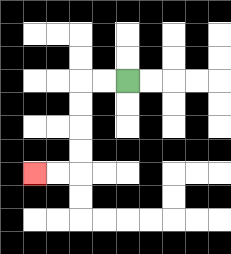{'start': '[5, 3]', 'end': '[1, 7]', 'path_directions': 'L,L,D,D,D,D,L,L', 'path_coordinates': '[[5, 3], [4, 3], [3, 3], [3, 4], [3, 5], [3, 6], [3, 7], [2, 7], [1, 7]]'}